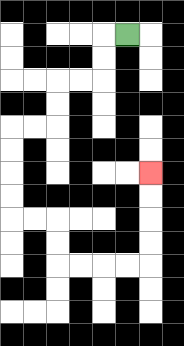{'start': '[5, 1]', 'end': '[6, 7]', 'path_directions': 'L,D,D,L,L,D,D,L,L,D,D,D,D,R,R,D,D,R,R,R,R,U,U,U,U', 'path_coordinates': '[[5, 1], [4, 1], [4, 2], [4, 3], [3, 3], [2, 3], [2, 4], [2, 5], [1, 5], [0, 5], [0, 6], [0, 7], [0, 8], [0, 9], [1, 9], [2, 9], [2, 10], [2, 11], [3, 11], [4, 11], [5, 11], [6, 11], [6, 10], [6, 9], [6, 8], [6, 7]]'}